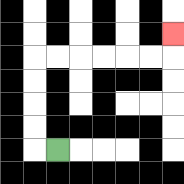{'start': '[2, 6]', 'end': '[7, 1]', 'path_directions': 'L,U,U,U,U,R,R,R,R,R,R,U', 'path_coordinates': '[[2, 6], [1, 6], [1, 5], [1, 4], [1, 3], [1, 2], [2, 2], [3, 2], [4, 2], [5, 2], [6, 2], [7, 2], [7, 1]]'}